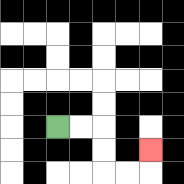{'start': '[2, 5]', 'end': '[6, 6]', 'path_directions': 'R,R,D,D,R,R,U', 'path_coordinates': '[[2, 5], [3, 5], [4, 5], [4, 6], [4, 7], [5, 7], [6, 7], [6, 6]]'}